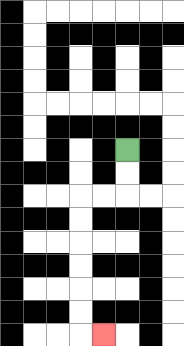{'start': '[5, 6]', 'end': '[4, 14]', 'path_directions': 'D,D,L,L,D,D,D,D,D,D,R', 'path_coordinates': '[[5, 6], [5, 7], [5, 8], [4, 8], [3, 8], [3, 9], [3, 10], [3, 11], [3, 12], [3, 13], [3, 14], [4, 14]]'}